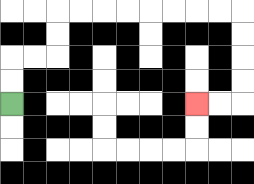{'start': '[0, 4]', 'end': '[8, 4]', 'path_directions': 'U,U,R,R,U,U,R,R,R,R,R,R,R,R,D,D,D,D,L,L', 'path_coordinates': '[[0, 4], [0, 3], [0, 2], [1, 2], [2, 2], [2, 1], [2, 0], [3, 0], [4, 0], [5, 0], [6, 0], [7, 0], [8, 0], [9, 0], [10, 0], [10, 1], [10, 2], [10, 3], [10, 4], [9, 4], [8, 4]]'}